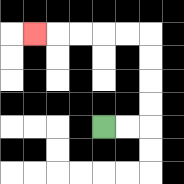{'start': '[4, 5]', 'end': '[1, 1]', 'path_directions': 'R,R,U,U,U,U,L,L,L,L,L', 'path_coordinates': '[[4, 5], [5, 5], [6, 5], [6, 4], [6, 3], [6, 2], [6, 1], [5, 1], [4, 1], [3, 1], [2, 1], [1, 1]]'}